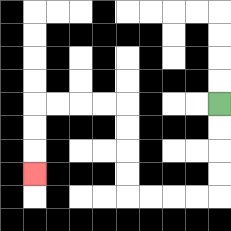{'start': '[9, 4]', 'end': '[1, 7]', 'path_directions': 'D,D,D,D,L,L,L,L,U,U,U,U,L,L,L,L,D,D,D', 'path_coordinates': '[[9, 4], [9, 5], [9, 6], [9, 7], [9, 8], [8, 8], [7, 8], [6, 8], [5, 8], [5, 7], [5, 6], [5, 5], [5, 4], [4, 4], [3, 4], [2, 4], [1, 4], [1, 5], [1, 6], [1, 7]]'}